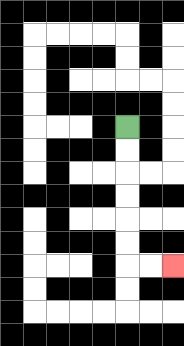{'start': '[5, 5]', 'end': '[7, 11]', 'path_directions': 'D,D,D,D,D,D,R,R', 'path_coordinates': '[[5, 5], [5, 6], [5, 7], [5, 8], [5, 9], [5, 10], [5, 11], [6, 11], [7, 11]]'}